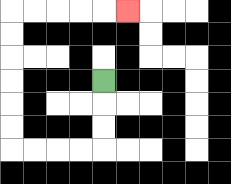{'start': '[4, 3]', 'end': '[5, 0]', 'path_directions': 'D,D,D,L,L,L,L,U,U,U,U,U,U,R,R,R,R,R', 'path_coordinates': '[[4, 3], [4, 4], [4, 5], [4, 6], [3, 6], [2, 6], [1, 6], [0, 6], [0, 5], [0, 4], [0, 3], [0, 2], [0, 1], [0, 0], [1, 0], [2, 0], [3, 0], [4, 0], [5, 0]]'}